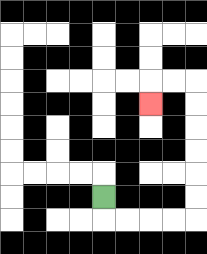{'start': '[4, 8]', 'end': '[6, 4]', 'path_directions': 'D,R,R,R,R,U,U,U,U,U,U,L,L,D', 'path_coordinates': '[[4, 8], [4, 9], [5, 9], [6, 9], [7, 9], [8, 9], [8, 8], [8, 7], [8, 6], [8, 5], [8, 4], [8, 3], [7, 3], [6, 3], [6, 4]]'}